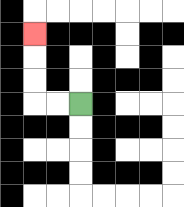{'start': '[3, 4]', 'end': '[1, 1]', 'path_directions': 'L,L,U,U,U', 'path_coordinates': '[[3, 4], [2, 4], [1, 4], [1, 3], [1, 2], [1, 1]]'}